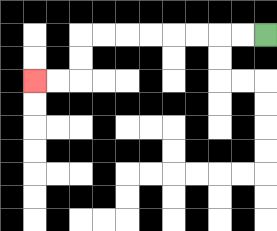{'start': '[11, 1]', 'end': '[1, 3]', 'path_directions': 'L,L,L,L,L,L,L,L,D,D,L,L', 'path_coordinates': '[[11, 1], [10, 1], [9, 1], [8, 1], [7, 1], [6, 1], [5, 1], [4, 1], [3, 1], [3, 2], [3, 3], [2, 3], [1, 3]]'}